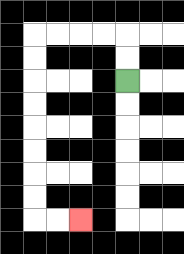{'start': '[5, 3]', 'end': '[3, 9]', 'path_directions': 'U,U,L,L,L,L,D,D,D,D,D,D,D,D,R,R', 'path_coordinates': '[[5, 3], [5, 2], [5, 1], [4, 1], [3, 1], [2, 1], [1, 1], [1, 2], [1, 3], [1, 4], [1, 5], [1, 6], [1, 7], [1, 8], [1, 9], [2, 9], [3, 9]]'}